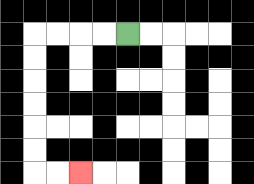{'start': '[5, 1]', 'end': '[3, 7]', 'path_directions': 'L,L,L,L,D,D,D,D,D,D,R,R', 'path_coordinates': '[[5, 1], [4, 1], [3, 1], [2, 1], [1, 1], [1, 2], [1, 3], [1, 4], [1, 5], [1, 6], [1, 7], [2, 7], [3, 7]]'}